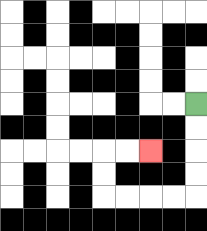{'start': '[8, 4]', 'end': '[6, 6]', 'path_directions': 'D,D,D,D,L,L,L,L,U,U,R,R', 'path_coordinates': '[[8, 4], [8, 5], [8, 6], [8, 7], [8, 8], [7, 8], [6, 8], [5, 8], [4, 8], [4, 7], [4, 6], [5, 6], [6, 6]]'}